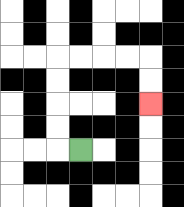{'start': '[3, 6]', 'end': '[6, 4]', 'path_directions': 'L,U,U,U,U,R,R,R,R,D,D', 'path_coordinates': '[[3, 6], [2, 6], [2, 5], [2, 4], [2, 3], [2, 2], [3, 2], [4, 2], [5, 2], [6, 2], [6, 3], [6, 4]]'}